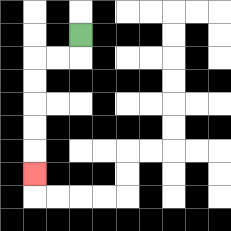{'start': '[3, 1]', 'end': '[1, 7]', 'path_directions': 'D,L,L,D,D,D,D,D', 'path_coordinates': '[[3, 1], [3, 2], [2, 2], [1, 2], [1, 3], [1, 4], [1, 5], [1, 6], [1, 7]]'}